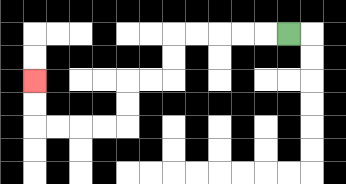{'start': '[12, 1]', 'end': '[1, 3]', 'path_directions': 'L,L,L,L,L,D,D,L,L,D,D,L,L,L,L,U,U', 'path_coordinates': '[[12, 1], [11, 1], [10, 1], [9, 1], [8, 1], [7, 1], [7, 2], [7, 3], [6, 3], [5, 3], [5, 4], [5, 5], [4, 5], [3, 5], [2, 5], [1, 5], [1, 4], [1, 3]]'}